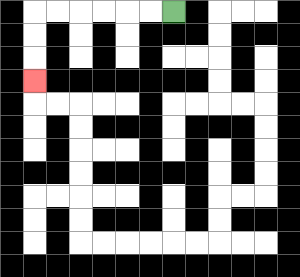{'start': '[7, 0]', 'end': '[1, 3]', 'path_directions': 'L,L,L,L,L,L,D,D,D', 'path_coordinates': '[[7, 0], [6, 0], [5, 0], [4, 0], [3, 0], [2, 0], [1, 0], [1, 1], [1, 2], [1, 3]]'}